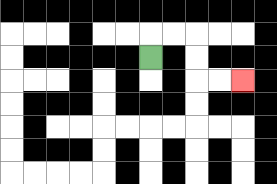{'start': '[6, 2]', 'end': '[10, 3]', 'path_directions': 'U,R,R,D,D,R,R', 'path_coordinates': '[[6, 2], [6, 1], [7, 1], [8, 1], [8, 2], [8, 3], [9, 3], [10, 3]]'}